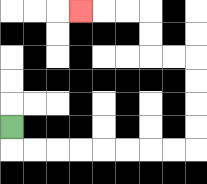{'start': '[0, 5]', 'end': '[3, 0]', 'path_directions': 'D,R,R,R,R,R,R,R,R,U,U,U,U,L,L,U,U,L,L,L', 'path_coordinates': '[[0, 5], [0, 6], [1, 6], [2, 6], [3, 6], [4, 6], [5, 6], [6, 6], [7, 6], [8, 6], [8, 5], [8, 4], [8, 3], [8, 2], [7, 2], [6, 2], [6, 1], [6, 0], [5, 0], [4, 0], [3, 0]]'}